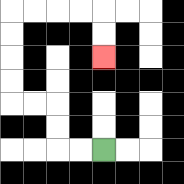{'start': '[4, 6]', 'end': '[4, 2]', 'path_directions': 'L,L,U,U,L,L,U,U,U,U,R,R,R,R,D,D', 'path_coordinates': '[[4, 6], [3, 6], [2, 6], [2, 5], [2, 4], [1, 4], [0, 4], [0, 3], [0, 2], [0, 1], [0, 0], [1, 0], [2, 0], [3, 0], [4, 0], [4, 1], [4, 2]]'}